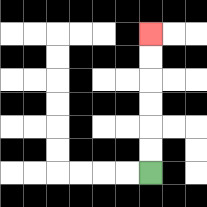{'start': '[6, 7]', 'end': '[6, 1]', 'path_directions': 'U,U,U,U,U,U', 'path_coordinates': '[[6, 7], [6, 6], [6, 5], [6, 4], [6, 3], [6, 2], [6, 1]]'}